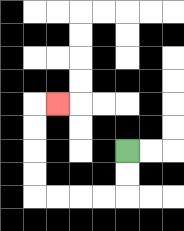{'start': '[5, 6]', 'end': '[2, 4]', 'path_directions': 'D,D,L,L,L,L,U,U,U,U,R', 'path_coordinates': '[[5, 6], [5, 7], [5, 8], [4, 8], [3, 8], [2, 8], [1, 8], [1, 7], [1, 6], [1, 5], [1, 4], [2, 4]]'}